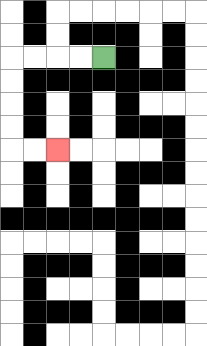{'start': '[4, 2]', 'end': '[2, 6]', 'path_directions': 'L,L,L,L,D,D,D,D,R,R', 'path_coordinates': '[[4, 2], [3, 2], [2, 2], [1, 2], [0, 2], [0, 3], [0, 4], [0, 5], [0, 6], [1, 6], [2, 6]]'}